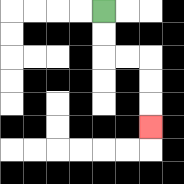{'start': '[4, 0]', 'end': '[6, 5]', 'path_directions': 'D,D,R,R,D,D,D', 'path_coordinates': '[[4, 0], [4, 1], [4, 2], [5, 2], [6, 2], [6, 3], [6, 4], [6, 5]]'}